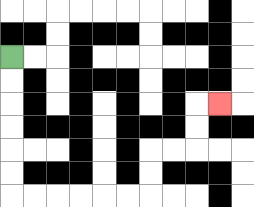{'start': '[0, 2]', 'end': '[9, 4]', 'path_directions': 'D,D,D,D,D,D,R,R,R,R,R,R,U,U,R,R,U,U,R', 'path_coordinates': '[[0, 2], [0, 3], [0, 4], [0, 5], [0, 6], [0, 7], [0, 8], [1, 8], [2, 8], [3, 8], [4, 8], [5, 8], [6, 8], [6, 7], [6, 6], [7, 6], [8, 6], [8, 5], [8, 4], [9, 4]]'}